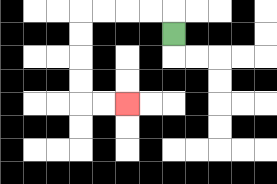{'start': '[7, 1]', 'end': '[5, 4]', 'path_directions': 'U,L,L,L,L,D,D,D,D,R,R', 'path_coordinates': '[[7, 1], [7, 0], [6, 0], [5, 0], [4, 0], [3, 0], [3, 1], [3, 2], [3, 3], [3, 4], [4, 4], [5, 4]]'}